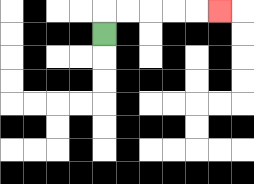{'start': '[4, 1]', 'end': '[9, 0]', 'path_directions': 'U,R,R,R,R,R', 'path_coordinates': '[[4, 1], [4, 0], [5, 0], [6, 0], [7, 0], [8, 0], [9, 0]]'}